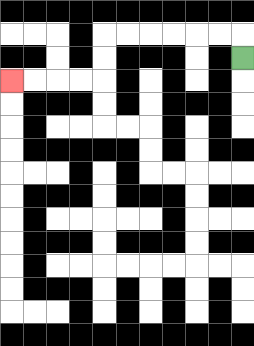{'start': '[10, 2]', 'end': '[0, 3]', 'path_directions': 'U,L,L,L,L,L,L,D,D,L,L,L,L', 'path_coordinates': '[[10, 2], [10, 1], [9, 1], [8, 1], [7, 1], [6, 1], [5, 1], [4, 1], [4, 2], [4, 3], [3, 3], [2, 3], [1, 3], [0, 3]]'}